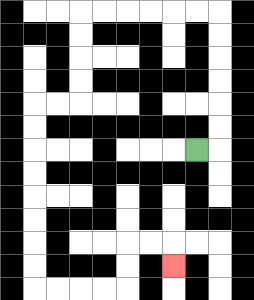{'start': '[8, 6]', 'end': '[7, 11]', 'path_directions': 'R,U,U,U,U,U,U,L,L,L,L,L,L,D,D,D,D,L,L,D,D,D,D,D,D,D,D,R,R,R,R,U,U,R,R,D', 'path_coordinates': '[[8, 6], [9, 6], [9, 5], [9, 4], [9, 3], [9, 2], [9, 1], [9, 0], [8, 0], [7, 0], [6, 0], [5, 0], [4, 0], [3, 0], [3, 1], [3, 2], [3, 3], [3, 4], [2, 4], [1, 4], [1, 5], [1, 6], [1, 7], [1, 8], [1, 9], [1, 10], [1, 11], [1, 12], [2, 12], [3, 12], [4, 12], [5, 12], [5, 11], [5, 10], [6, 10], [7, 10], [7, 11]]'}